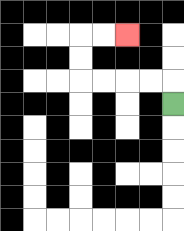{'start': '[7, 4]', 'end': '[5, 1]', 'path_directions': 'U,L,L,L,L,U,U,R,R', 'path_coordinates': '[[7, 4], [7, 3], [6, 3], [5, 3], [4, 3], [3, 3], [3, 2], [3, 1], [4, 1], [5, 1]]'}